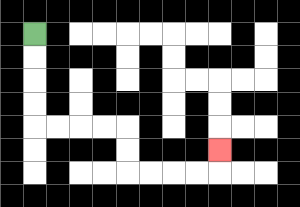{'start': '[1, 1]', 'end': '[9, 6]', 'path_directions': 'D,D,D,D,R,R,R,R,D,D,R,R,R,R,U', 'path_coordinates': '[[1, 1], [1, 2], [1, 3], [1, 4], [1, 5], [2, 5], [3, 5], [4, 5], [5, 5], [5, 6], [5, 7], [6, 7], [7, 7], [8, 7], [9, 7], [9, 6]]'}